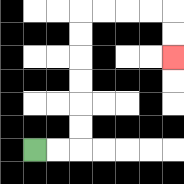{'start': '[1, 6]', 'end': '[7, 2]', 'path_directions': 'R,R,U,U,U,U,U,U,R,R,R,R,D,D', 'path_coordinates': '[[1, 6], [2, 6], [3, 6], [3, 5], [3, 4], [3, 3], [3, 2], [3, 1], [3, 0], [4, 0], [5, 0], [6, 0], [7, 0], [7, 1], [7, 2]]'}